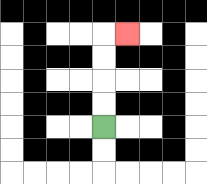{'start': '[4, 5]', 'end': '[5, 1]', 'path_directions': 'U,U,U,U,R', 'path_coordinates': '[[4, 5], [4, 4], [4, 3], [4, 2], [4, 1], [5, 1]]'}